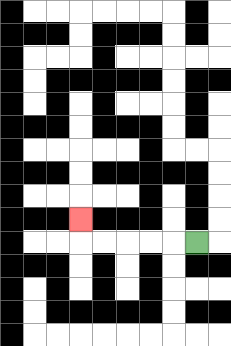{'start': '[8, 10]', 'end': '[3, 9]', 'path_directions': 'L,L,L,L,L,U', 'path_coordinates': '[[8, 10], [7, 10], [6, 10], [5, 10], [4, 10], [3, 10], [3, 9]]'}